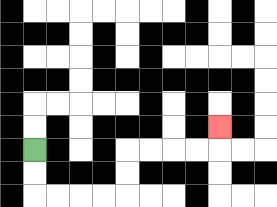{'start': '[1, 6]', 'end': '[9, 5]', 'path_directions': 'D,D,R,R,R,R,U,U,R,R,R,R,U', 'path_coordinates': '[[1, 6], [1, 7], [1, 8], [2, 8], [3, 8], [4, 8], [5, 8], [5, 7], [5, 6], [6, 6], [7, 6], [8, 6], [9, 6], [9, 5]]'}